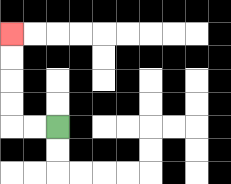{'start': '[2, 5]', 'end': '[0, 1]', 'path_directions': 'L,L,U,U,U,U', 'path_coordinates': '[[2, 5], [1, 5], [0, 5], [0, 4], [0, 3], [0, 2], [0, 1]]'}